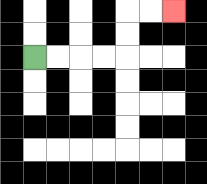{'start': '[1, 2]', 'end': '[7, 0]', 'path_directions': 'R,R,R,R,U,U,R,R', 'path_coordinates': '[[1, 2], [2, 2], [3, 2], [4, 2], [5, 2], [5, 1], [5, 0], [6, 0], [7, 0]]'}